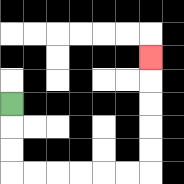{'start': '[0, 4]', 'end': '[6, 2]', 'path_directions': 'D,D,D,R,R,R,R,R,R,U,U,U,U,U', 'path_coordinates': '[[0, 4], [0, 5], [0, 6], [0, 7], [1, 7], [2, 7], [3, 7], [4, 7], [5, 7], [6, 7], [6, 6], [6, 5], [6, 4], [6, 3], [6, 2]]'}